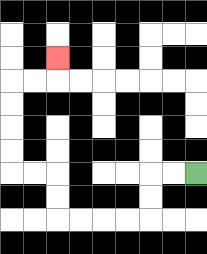{'start': '[8, 7]', 'end': '[2, 2]', 'path_directions': 'L,L,D,D,L,L,L,L,U,U,L,L,U,U,U,U,R,R,U', 'path_coordinates': '[[8, 7], [7, 7], [6, 7], [6, 8], [6, 9], [5, 9], [4, 9], [3, 9], [2, 9], [2, 8], [2, 7], [1, 7], [0, 7], [0, 6], [0, 5], [0, 4], [0, 3], [1, 3], [2, 3], [2, 2]]'}